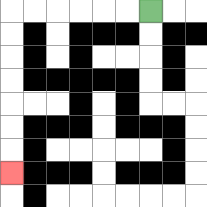{'start': '[6, 0]', 'end': '[0, 7]', 'path_directions': 'L,L,L,L,L,L,D,D,D,D,D,D,D', 'path_coordinates': '[[6, 0], [5, 0], [4, 0], [3, 0], [2, 0], [1, 0], [0, 0], [0, 1], [0, 2], [0, 3], [0, 4], [0, 5], [0, 6], [0, 7]]'}